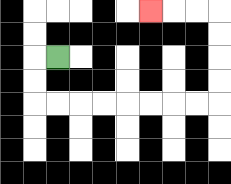{'start': '[2, 2]', 'end': '[6, 0]', 'path_directions': 'L,D,D,R,R,R,R,R,R,R,R,U,U,U,U,L,L,L', 'path_coordinates': '[[2, 2], [1, 2], [1, 3], [1, 4], [2, 4], [3, 4], [4, 4], [5, 4], [6, 4], [7, 4], [8, 4], [9, 4], [9, 3], [9, 2], [9, 1], [9, 0], [8, 0], [7, 0], [6, 0]]'}